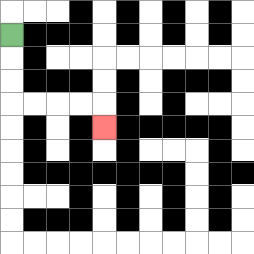{'start': '[0, 1]', 'end': '[4, 5]', 'path_directions': 'D,D,D,R,R,R,R,D', 'path_coordinates': '[[0, 1], [0, 2], [0, 3], [0, 4], [1, 4], [2, 4], [3, 4], [4, 4], [4, 5]]'}